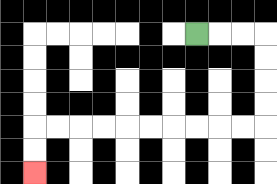{'start': '[8, 1]', 'end': '[1, 7]', 'path_directions': 'R,R,R,D,D,D,D,L,L,L,L,L,L,L,L,L,L,D,D', 'path_coordinates': '[[8, 1], [9, 1], [10, 1], [11, 1], [11, 2], [11, 3], [11, 4], [11, 5], [10, 5], [9, 5], [8, 5], [7, 5], [6, 5], [5, 5], [4, 5], [3, 5], [2, 5], [1, 5], [1, 6], [1, 7]]'}